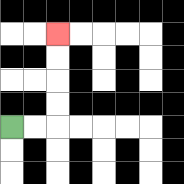{'start': '[0, 5]', 'end': '[2, 1]', 'path_directions': 'R,R,U,U,U,U', 'path_coordinates': '[[0, 5], [1, 5], [2, 5], [2, 4], [2, 3], [2, 2], [2, 1]]'}